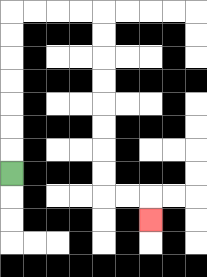{'start': '[0, 7]', 'end': '[6, 9]', 'path_directions': 'U,U,U,U,U,U,U,R,R,R,R,D,D,D,D,D,D,D,D,R,R,D', 'path_coordinates': '[[0, 7], [0, 6], [0, 5], [0, 4], [0, 3], [0, 2], [0, 1], [0, 0], [1, 0], [2, 0], [3, 0], [4, 0], [4, 1], [4, 2], [4, 3], [4, 4], [4, 5], [4, 6], [4, 7], [4, 8], [5, 8], [6, 8], [6, 9]]'}